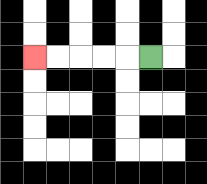{'start': '[6, 2]', 'end': '[1, 2]', 'path_directions': 'L,L,L,L,L', 'path_coordinates': '[[6, 2], [5, 2], [4, 2], [3, 2], [2, 2], [1, 2]]'}